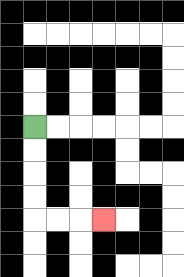{'start': '[1, 5]', 'end': '[4, 9]', 'path_directions': 'D,D,D,D,R,R,R', 'path_coordinates': '[[1, 5], [1, 6], [1, 7], [1, 8], [1, 9], [2, 9], [3, 9], [4, 9]]'}